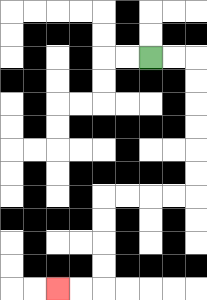{'start': '[6, 2]', 'end': '[2, 12]', 'path_directions': 'R,R,D,D,D,D,D,D,L,L,L,L,D,D,D,D,L,L', 'path_coordinates': '[[6, 2], [7, 2], [8, 2], [8, 3], [8, 4], [8, 5], [8, 6], [8, 7], [8, 8], [7, 8], [6, 8], [5, 8], [4, 8], [4, 9], [4, 10], [4, 11], [4, 12], [3, 12], [2, 12]]'}